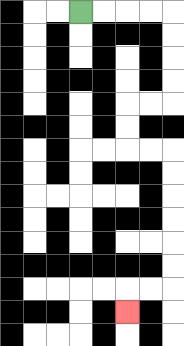{'start': '[3, 0]', 'end': '[5, 13]', 'path_directions': 'R,R,R,R,D,D,D,D,L,L,D,D,R,R,D,D,D,D,D,D,L,L,D', 'path_coordinates': '[[3, 0], [4, 0], [5, 0], [6, 0], [7, 0], [7, 1], [7, 2], [7, 3], [7, 4], [6, 4], [5, 4], [5, 5], [5, 6], [6, 6], [7, 6], [7, 7], [7, 8], [7, 9], [7, 10], [7, 11], [7, 12], [6, 12], [5, 12], [5, 13]]'}